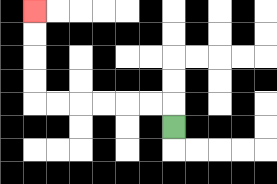{'start': '[7, 5]', 'end': '[1, 0]', 'path_directions': 'U,L,L,L,L,L,L,U,U,U,U', 'path_coordinates': '[[7, 5], [7, 4], [6, 4], [5, 4], [4, 4], [3, 4], [2, 4], [1, 4], [1, 3], [1, 2], [1, 1], [1, 0]]'}